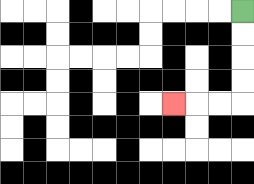{'start': '[10, 0]', 'end': '[7, 4]', 'path_directions': 'D,D,D,D,L,L,L', 'path_coordinates': '[[10, 0], [10, 1], [10, 2], [10, 3], [10, 4], [9, 4], [8, 4], [7, 4]]'}